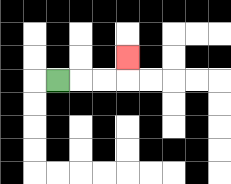{'start': '[2, 3]', 'end': '[5, 2]', 'path_directions': 'R,R,R,U', 'path_coordinates': '[[2, 3], [3, 3], [4, 3], [5, 3], [5, 2]]'}